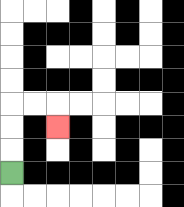{'start': '[0, 7]', 'end': '[2, 5]', 'path_directions': 'U,U,U,R,R,D', 'path_coordinates': '[[0, 7], [0, 6], [0, 5], [0, 4], [1, 4], [2, 4], [2, 5]]'}